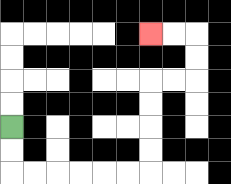{'start': '[0, 5]', 'end': '[6, 1]', 'path_directions': 'D,D,R,R,R,R,R,R,U,U,U,U,R,R,U,U,L,L', 'path_coordinates': '[[0, 5], [0, 6], [0, 7], [1, 7], [2, 7], [3, 7], [4, 7], [5, 7], [6, 7], [6, 6], [6, 5], [6, 4], [6, 3], [7, 3], [8, 3], [8, 2], [8, 1], [7, 1], [6, 1]]'}